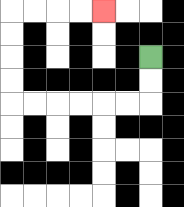{'start': '[6, 2]', 'end': '[4, 0]', 'path_directions': 'D,D,L,L,L,L,L,L,U,U,U,U,R,R,R,R', 'path_coordinates': '[[6, 2], [6, 3], [6, 4], [5, 4], [4, 4], [3, 4], [2, 4], [1, 4], [0, 4], [0, 3], [0, 2], [0, 1], [0, 0], [1, 0], [2, 0], [3, 0], [4, 0]]'}